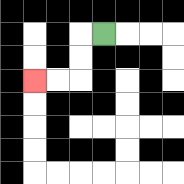{'start': '[4, 1]', 'end': '[1, 3]', 'path_directions': 'L,D,D,L,L', 'path_coordinates': '[[4, 1], [3, 1], [3, 2], [3, 3], [2, 3], [1, 3]]'}